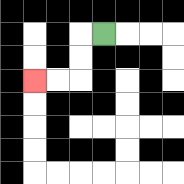{'start': '[4, 1]', 'end': '[1, 3]', 'path_directions': 'L,D,D,L,L', 'path_coordinates': '[[4, 1], [3, 1], [3, 2], [3, 3], [2, 3], [1, 3]]'}